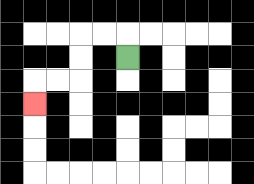{'start': '[5, 2]', 'end': '[1, 4]', 'path_directions': 'U,L,L,D,D,L,L,D', 'path_coordinates': '[[5, 2], [5, 1], [4, 1], [3, 1], [3, 2], [3, 3], [2, 3], [1, 3], [1, 4]]'}